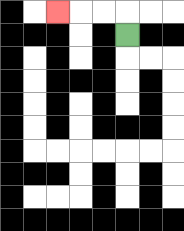{'start': '[5, 1]', 'end': '[2, 0]', 'path_directions': 'U,L,L,L', 'path_coordinates': '[[5, 1], [5, 0], [4, 0], [3, 0], [2, 0]]'}